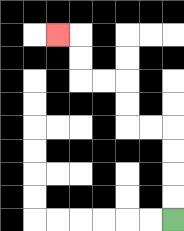{'start': '[7, 9]', 'end': '[2, 1]', 'path_directions': 'U,U,U,U,L,L,U,U,L,L,U,U,L', 'path_coordinates': '[[7, 9], [7, 8], [7, 7], [7, 6], [7, 5], [6, 5], [5, 5], [5, 4], [5, 3], [4, 3], [3, 3], [3, 2], [3, 1], [2, 1]]'}